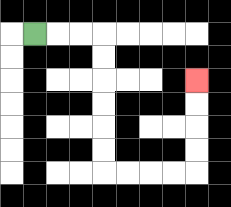{'start': '[1, 1]', 'end': '[8, 3]', 'path_directions': 'R,R,R,D,D,D,D,D,D,R,R,R,R,U,U,U,U', 'path_coordinates': '[[1, 1], [2, 1], [3, 1], [4, 1], [4, 2], [4, 3], [4, 4], [4, 5], [4, 6], [4, 7], [5, 7], [6, 7], [7, 7], [8, 7], [8, 6], [8, 5], [8, 4], [8, 3]]'}